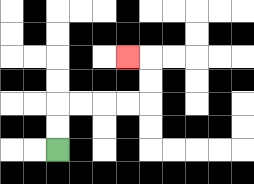{'start': '[2, 6]', 'end': '[5, 2]', 'path_directions': 'U,U,R,R,R,R,U,U,L', 'path_coordinates': '[[2, 6], [2, 5], [2, 4], [3, 4], [4, 4], [5, 4], [6, 4], [6, 3], [6, 2], [5, 2]]'}